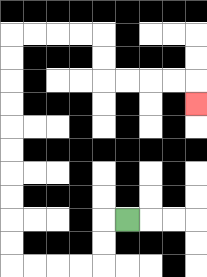{'start': '[5, 9]', 'end': '[8, 4]', 'path_directions': 'L,D,D,L,L,L,L,U,U,U,U,U,U,U,U,U,U,R,R,R,R,D,D,R,R,R,R,D', 'path_coordinates': '[[5, 9], [4, 9], [4, 10], [4, 11], [3, 11], [2, 11], [1, 11], [0, 11], [0, 10], [0, 9], [0, 8], [0, 7], [0, 6], [0, 5], [0, 4], [0, 3], [0, 2], [0, 1], [1, 1], [2, 1], [3, 1], [4, 1], [4, 2], [4, 3], [5, 3], [6, 3], [7, 3], [8, 3], [8, 4]]'}